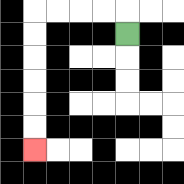{'start': '[5, 1]', 'end': '[1, 6]', 'path_directions': 'U,L,L,L,L,D,D,D,D,D,D', 'path_coordinates': '[[5, 1], [5, 0], [4, 0], [3, 0], [2, 0], [1, 0], [1, 1], [1, 2], [1, 3], [1, 4], [1, 5], [1, 6]]'}